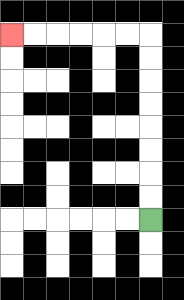{'start': '[6, 9]', 'end': '[0, 1]', 'path_directions': 'U,U,U,U,U,U,U,U,L,L,L,L,L,L', 'path_coordinates': '[[6, 9], [6, 8], [6, 7], [6, 6], [6, 5], [6, 4], [6, 3], [6, 2], [6, 1], [5, 1], [4, 1], [3, 1], [2, 1], [1, 1], [0, 1]]'}